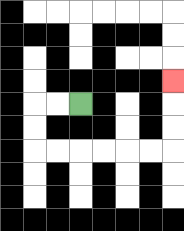{'start': '[3, 4]', 'end': '[7, 3]', 'path_directions': 'L,L,D,D,R,R,R,R,R,R,U,U,U', 'path_coordinates': '[[3, 4], [2, 4], [1, 4], [1, 5], [1, 6], [2, 6], [3, 6], [4, 6], [5, 6], [6, 6], [7, 6], [7, 5], [7, 4], [7, 3]]'}